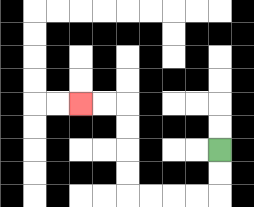{'start': '[9, 6]', 'end': '[3, 4]', 'path_directions': 'D,D,L,L,L,L,U,U,U,U,L,L', 'path_coordinates': '[[9, 6], [9, 7], [9, 8], [8, 8], [7, 8], [6, 8], [5, 8], [5, 7], [5, 6], [5, 5], [5, 4], [4, 4], [3, 4]]'}